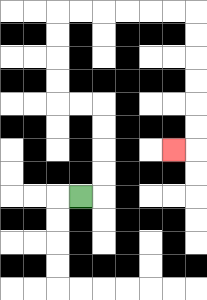{'start': '[3, 8]', 'end': '[7, 6]', 'path_directions': 'R,U,U,U,U,L,L,U,U,U,U,R,R,R,R,R,R,D,D,D,D,D,D,L', 'path_coordinates': '[[3, 8], [4, 8], [4, 7], [4, 6], [4, 5], [4, 4], [3, 4], [2, 4], [2, 3], [2, 2], [2, 1], [2, 0], [3, 0], [4, 0], [5, 0], [6, 0], [7, 0], [8, 0], [8, 1], [8, 2], [8, 3], [8, 4], [8, 5], [8, 6], [7, 6]]'}